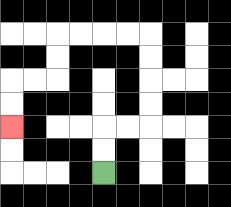{'start': '[4, 7]', 'end': '[0, 5]', 'path_directions': 'U,U,R,R,U,U,U,U,L,L,L,L,D,D,L,L,D,D', 'path_coordinates': '[[4, 7], [4, 6], [4, 5], [5, 5], [6, 5], [6, 4], [6, 3], [6, 2], [6, 1], [5, 1], [4, 1], [3, 1], [2, 1], [2, 2], [2, 3], [1, 3], [0, 3], [0, 4], [0, 5]]'}